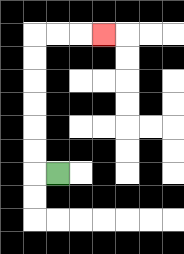{'start': '[2, 7]', 'end': '[4, 1]', 'path_directions': 'L,U,U,U,U,U,U,R,R,R', 'path_coordinates': '[[2, 7], [1, 7], [1, 6], [1, 5], [1, 4], [1, 3], [1, 2], [1, 1], [2, 1], [3, 1], [4, 1]]'}